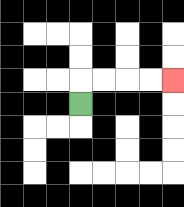{'start': '[3, 4]', 'end': '[7, 3]', 'path_directions': 'U,R,R,R,R', 'path_coordinates': '[[3, 4], [3, 3], [4, 3], [5, 3], [6, 3], [7, 3]]'}